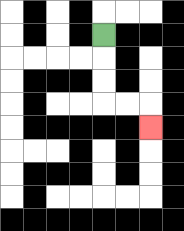{'start': '[4, 1]', 'end': '[6, 5]', 'path_directions': 'D,D,D,R,R,D', 'path_coordinates': '[[4, 1], [4, 2], [4, 3], [4, 4], [5, 4], [6, 4], [6, 5]]'}